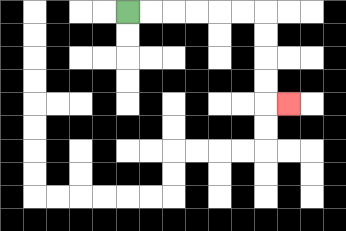{'start': '[5, 0]', 'end': '[12, 4]', 'path_directions': 'R,R,R,R,R,R,D,D,D,D,R', 'path_coordinates': '[[5, 0], [6, 0], [7, 0], [8, 0], [9, 0], [10, 0], [11, 0], [11, 1], [11, 2], [11, 3], [11, 4], [12, 4]]'}